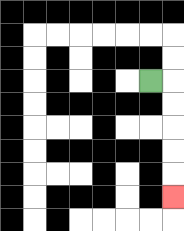{'start': '[6, 3]', 'end': '[7, 8]', 'path_directions': 'R,D,D,D,D,D', 'path_coordinates': '[[6, 3], [7, 3], [7, 4], [7, 5], [7, 6], [7, 7], [7, 8]]'}